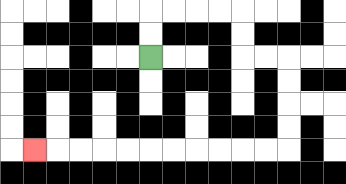{'start': '[6, 2]', 'end': '[1, 6]', 'path_directions': 'U,U,R,R,R,R,D,D,R,R,D,D,D,D,L,L,L,L,L,L,L,L,L,L,L', 'path_coordinates': '[[6, 2], [6, 1], [6, 0], [7, 0], [8, 0], [9, 0], [10, 0], [10, 1], [10, 2], [11, 2], [12, 2], [12, 3], [12, 4], [12, 5], [12, 6], [11, 6], [10, 6], [9, 6], [8, 6], [7, 6], [6, 6], [5, 6], [4, 6], [3, 6], [2, 6], [1, 6]]'}